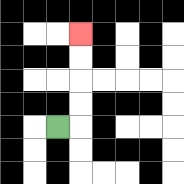{'start': '[2, 5]', 'end': '[3, 1]', 'path_directions': 'R,U,U,U,U', 'path_coordinates': '[[2, 5], [3, 5], [3, 4], [3, 3], [3, 2], [3, 1]]'}